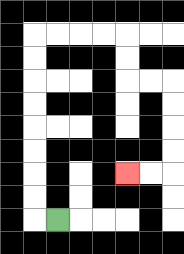{'start': '[2, 9]', 'end': '[5, 7]', 'path_directions': 'L,U,U,U,U,U,U,U,U,R,R,R,R,D,D,R,R,D,D,D,D,L,L', 'path_coordinates': '[[2, 9], [1, 9], [1, 8], [1, 7], [1, 6], [1, 5], [1, 4], [1, 3], [1, 2], [1, 1], [2, 1], [3, 1], [4, 1], [5, 1], [5, 2], [5, 3], [6, 3], [7, 3], [7, 4], [7, 5], [7, 6], [7, 7], [6, 7], [5, 7]]'}